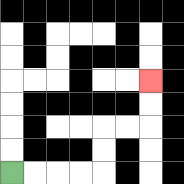{'start': '[0, 7]', 'end': '[6, 3]', 'path_directions': 'R,R,R,R,U,U,R,R,U,U', 'path_coordinates': '[[0, 7], [1, 7], [2, 7], [3, 7], [4, 7], [4, 6], [4, 5], [5, 5], [6, 5], [6, 4], [6, 3]]'}